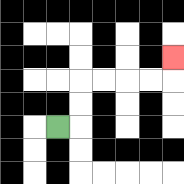{'start': '[2, 5]', 'end': '[7, 2]', 'path_directions': 'R,U,U,R,R,R,R,U', 'path_coordinates': '[[2, 5], [3, 5], [3, 4], [3, 3], [4, 3], [5, 3], [6, 3], [7, 3], [7, 2]]'}